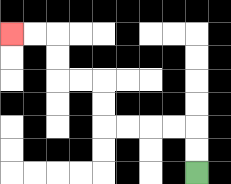{'start': '[8, 7]', 'end': '[0, 1]', 'path_directions': 'U,U,L,L,L,L,U,U,L,L,U,U,L,L', 'path_coordinates': '[[8, 7], [8, 6], [8, 5], [7, 5], [6, 5], [5, 5], [4, 5], [4, 4], [4, 3], [3, 3], [2, 3], [2, 2], [2, 1], [1, 1], [0, 1]]'}